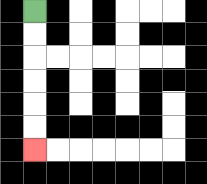{'start': '[1, 0]', 'end': '[1, 6]', 'path_directions': 'D,D,D,D,D,D', 'path_coordinates': '[[1, 0], [1, 1], [1, 2], [1, 3], [1, 4], [1, 5], [1, 6]]'}